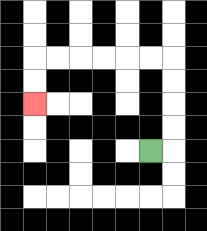{'start': '[6, 6]', 'end': '[1, 4]', 'path_directions': 'R,U,U,U,U,L,L,L,L,L,L,D,D', 'path_coordinates': '[[6, 6], [7, 6], [7, 5], [7, 4], [7, 3], [7, 2], [6, 2], [5, 2], [4, 2], [3, 2], [2, 2], [1, 2], [1, 3], [1, 4]]'}